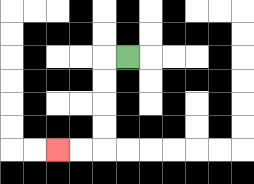{'start': '[5, 2]', 'end': '[2, 6]', 'path_directions': 'L,D,D,D,D,L,L', 'path_coordinates': '[[5, 2], [4, 2], [4, 3], [4, 4], [4, 5], [4, 6], [3, 6], [2, 6]]'}